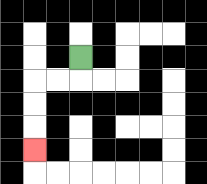{'start': '[3, 2]', 'end': '[1, 6]', 'path_directions': 'D,L,L,D,D,D', 'path_coordinates': '[[3, 2], [3, 3], [2, 3], [1, 3], [1, 4], [1, 5], [1, 6]]'}